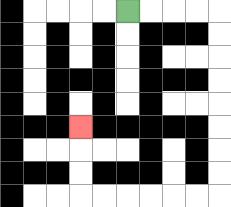{'start': '[5, 0]', 'end': '[3, 5]', 'path_directions': 'R,R,R,R,D,D,D,D,D,D,D,D,L,L,L,L,L,L,U,U,U', 'path_coordinates': '[[5, 0], [6, 0], [7, 0], [8, 0], [9, 0], [9, 1], [9, 2], [9, 3], [9, 4], [9, 5], [9, 6], [9, 7], [9, 8], [8, 8], [7, 8], [6, 8], [5, 8], [4, 8], [3, 8], [3, 7], [3, 6], [3, 5]]'}